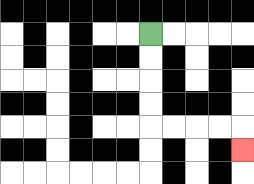{'start': '[6, 1]', 'end': '[10, 6]', 'path_directions': 'D,D,D,D,R,R,R,R,D', 'path_coordinates': '[[6, 1], [6, 2], [6, 3], [6, 4], [6, 5], [7, 5], [8, 5], [9, 5], [10, 5], [10, 6]]'}